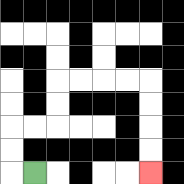{'start': '[1, 7]', 'end': '[6, 7]', 'path_directions': 'L,U,U,R,R,U,U,R,R,R,R,D,D,D,D', 'path_coordinates': '[[1, 7], [0, 7], [0, 6], [0, 5], [1, 5], [2, 5], [2, 4], [2, 3], [3, 3], [4, 3], [5, 3], [6, 3], [6, 4], [6, 5], [6, 6], [6, 7]]'}